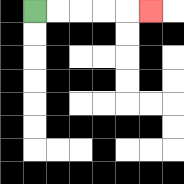{'start': '[1, 0]', 'end': '[6, 0]', 'path_directions': 'R,R,R,R,R', 'path_coordinates': '[[1, 0], [2, 0], [3, 0], [4, 0], [5, 0], [6, 0]]'}